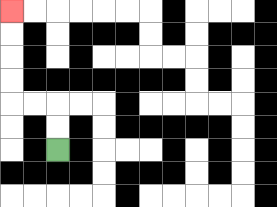{'start': '[2, 6]', 'end': '[0, 0]', 'path_directions': 'U,U,L,L,U,U,U,U', 'path_coordinates': '[[2, 6], [2, 5], [2, 4], [1, 4], [0, 4], [0, 3], [0, 2], [0, 1], [0, 0]]'}